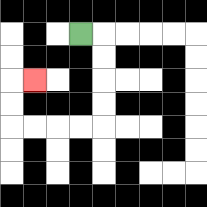{'start': '[3, 1]', 'end': '[1, 3]', 'path_directions': 'R,D,D,D,D,L,L,L,L,U,U,R', 'path_coordinates': '[[3, 1], [4, 1], [4, 2], [4, 3], [4, 4], [4, 5], [3, 5], [2, 5], [1, 5], [0, 5], [0, 4], [0, 3], [1, 3]]'}